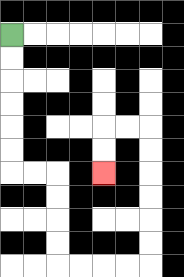{'start': '[0, 1]', 'end': '[4, 7]', 'path_directions': 'D,D,D,D,D,D,R,R,D,D,D,D,R,R,R,R,U,U,U,U,U,U,L,L,D,D', 'path_coordinates': '[[0, 1], [0, 2], [0, 3], [0, 4], [0, 5], [0, 6], [0, 7], [1, 7], [2, 7], [2, 8], [2, 9], [2, 10], [2, 11], [3, 11], [4, 11], [5, 11], [6, 11], [6, 10], [6, 9], [6, 8], [6, 7], [6, 6], [6, 5], [5, 5], [4, 5], [4, 6], [4, 7]]'}